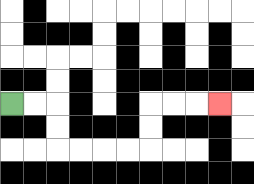{'start': '[0, 4]', 'end': '[9, 4]', 'path_directions': 'R,R,D,D,R,R,R,R,U,U,R,R,R', 'path_coordinates': '[[0, 4], [1, 4], [2, 4], [2, 5], [2, 6], [3, 6], [4, 6], [5, 6], [6, 6], [6, 5], [6, 4], [7, 4], [8, 4], [9, 4]]'}